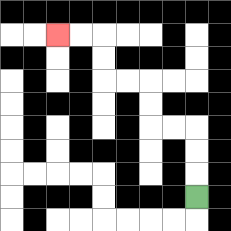{'start': '[8, 8]', 'end': '[2, 1]', 'path_directions': 'U,U,U,L,L,U,U,L,L,U,U,L,L', 'path_coordinates': '[[8, 8], [8, 7], [8, 6], [8, 5], [7, 5], [6, 5], [6, 4], [6, 3], [5, 3], [4, 3], [4, 2], [4, 1], [3, 1], [2, 1]]'}